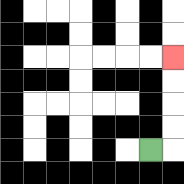{'start': '[6, 6]', 'end': '[7, 2]', 'path_directions': 'R,U,U,U,U', 'path_coordinates': '[[6, 6], [7, 6], [7, 5], [7, 4], [7, 3], [7, 2]]'}